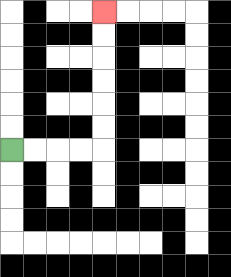{'start': '[0, 6]', 'end': '[4, 0]', 'path_directions': 'R,R,R,R,U,U,U,U,U,U', 'path_coordinates': '[[0, 6], [1, 6], [2, 6], [3, 6], [4, 6], [4, 5], [4, 4], [4, 3], [4, 2], [4, 1], [4, 0]]'}